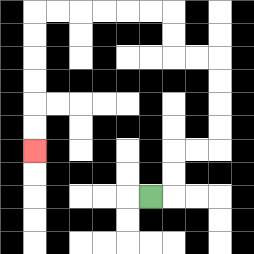{'start': '[6, 8]', 'end': '[1, 6]', 'path_directions': 'R,U,U,R,R,U,U,U,U,L,L,U,U,L,L,L,L,L,L,D,D,D,D,D,D', 'path_coordinates': '[[6, 8], [7, 8], [7, 7], [7, 6], [8, 6], [9, 6], [9, 5], [9, 4], [9, 3], [9, 2], [8, 2], [7, 2], [7, 1], [7, 0], [6, 0], [5, 0], [4, 0], [3, 0], [2, 0], [1, 0], [1, 1], [1, 2], [1, 3], [1, 4], [1, 5], [1, 6]]'}